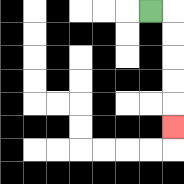{'start': '[6, 0]', 'end': '[7, 5]', 'path_directions': 'R,D,D,D,D,D', 'path_coordinates': '[[6, 0], [7, 0], [7, 1], [7, 2], [7, 3], [7, 4], [7, 5]]'}